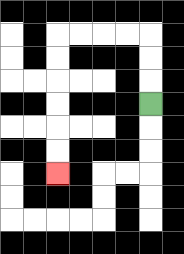{'start': '[6, 4]', 'end': '[2, 7]', 'path_directions': 'U,U,U,L,L,L,L,D,D,D,D,D,D', 'path_coordinates': '[[6, 4], [6, 3], [6, 2], [6, 1], [5, 1], [4, 1], [3, 1], [2, 1], [2, 2], [2, 3], [2, 4], [2, 5], [2, 6], [2, 7]]'}